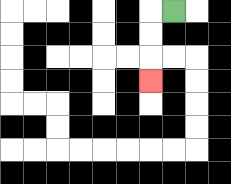{'start': '[7, 0]', 'end': '[6, 3]', 'path_directions': 'L,D,D,D', 'path_coordinates': '[[7, 0], [6, 0], [6, 1], [6, 2], [6, 3]]'}